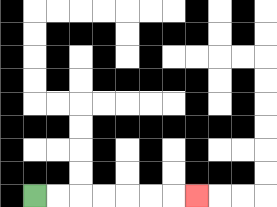{'start': '[1, 8]', 'end': '[8, 8]', 'path_directions': 'R,R,R,R,R,R,R', 'path_coordinates': '[[1, 8], [2, 8], [3, 8], [4, 8], [5, 8], [6, 8], [7, 8], [8, 8]]'}